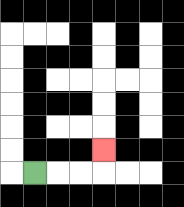{'start': '[1, 7]', 'end': '[4, 6]', 'path_directions': 'R,R,R,U', 'path_coordinates': '[[1, 7], [2, 7], [3, 7], [4, 7], [4, 6]]'}